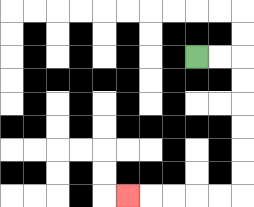{'start': '[8, 2]', 'end': '[5, 8]', 'path_directions': 'R,R,D,D,D,D,D,D,L,L,L,L,L', 'path_coordinates': '[[8, 2], [9, 2], [10, 2], [10, 3], [10, 4], [10, 5], [10, 6], [10, 7], [10, 8], [9, 8], [8, 8], [7, 8], [6, 8], [5, 8]]'}